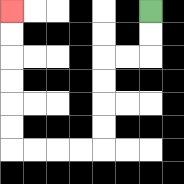{'start': '[6, 0]', 'end': '[0, 0]', 'path_directions': 'D,D,L,L,D,D,D,D,L,L,L,L,U,U,U,U,U,U', 'path_coordinates': '[[6, 0], [6, 1], [6, 2], [5, 2], [4, 2], [4, 3], [4, 4], [4, 5], [4, 6], [3, 6], [2, 6], [1, 6], [0, 6], [0, 5], [0, 4], [0, 3], [0, 2], [0, 1], [0, 0]]'}